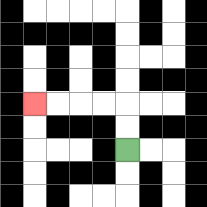{'start': '[5, 6]', 'end': '[1, 4]', 'path_directions': 'U,U,L,L,L,L', 'path_coordinates': '[[5, 6], [5, 5], [5, 4], [4, 4], [3, 4], [2, 4], [1, 4]]'}